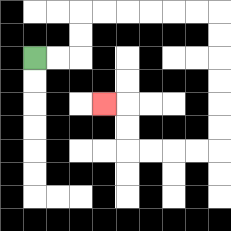{'start': '[1, 2]', 'end': '[4, 4]', 'path_directions': 'R,R,U,U,R,R,R,R,R,R,D,D,D,D,D,D,L,L,L,L,U,U,L', 'path_coordinates': '[[1, 2], [2, 2], [3, 2], [3, 1], [3, 0], [4, 0], [5, 0], [6, 0], [7, 0], [8, 0], [9, 0], [9, 1], [9, 2], [9, 3], [9, 4], [9, 5], [9, 6], [8, 6], [7, 6], [6, 6], [5, 6], [5, 5], [5, 4], [4, 4]]'}